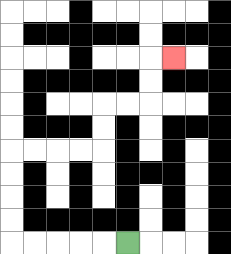{'start': '[5, 10]', 'end': '[7, 2]', 'path_directions': 'L,L,L,L,L,U,U,U,U,R,R,R,R,U,U,R,R,U,U,R', 'path_coordinates': '[[5, 10], [4, 10], [3, 10], [2, 10], [1, 10], [0, 10], [0, 9], [0, 8], [0, 7], [0, 6], [1, 6], [2, 6], [3, 6], [4, 6], [4, 5], [4, 4], [5, 4], [6, 4], [6, 3], [6, 2], [7, 2]]'}